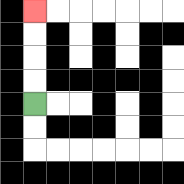{'start': '[1, 4]', 'end': '[1, 0]', 'path_directions': 'U,U,U,U', 'path_coordinates': '[[1, 4], [1, 3], [1, 2], [1, 1], [1, 0]]'}